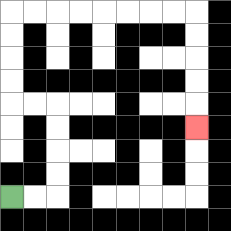{'start': '[0, 8]', 'end': '[8, 5]', 'path_directions': 'R,R,U,U,U,U,L,L,U,U,U,U,R,R,R,R,R,R,R,R,D,D,D,D,D', 'path_coordinates': '[[0, 8], [1, 8], [2, 8], [2, 7], [2, 6], [2, 5], [2, 4], [1, 4], [0, 4], [0, 3], [0, 2], [0, 1], [0, 0], [1, 0], [2, 0], [3, 0], [4, 0], [5, 0], [6, 0], [7, 0], [8, 0], [8, 1], [8, 2], [8, 3], [8, 4], [8, 5]]'}